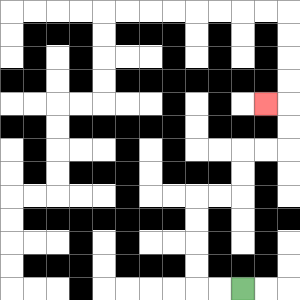{'start': '[10, 12]', 'end': '[11, 4]', 'path_directions': 'L,L,U,U,U,U,R,R,U,U,R,R,U,U,L', 'path_coordinates': '[[10, 12], [9, 12], [8, 12], [8, 11], [8, 10], [8, 9], [8, 8], [9, 8], [10, 8], [10, 7], [10, 6], [11, 6], [12, 6], [12, 5], [12, 4], [11, 4]]'}